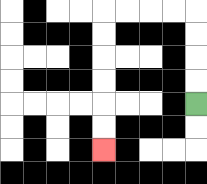{'start': '[8, 4]', 'end': '[4, 6]', 'path_directions': 'U,U,U,U,L,L,L,L,D,D,D,D,D,D', 'path_coordinates': '[[8, 4], [8, 3], [8, 2], [8, 1], [8, 0], [7, 0], [6, 0], [5, 0], [4, 0], [4, 1], [4, 2], [4, 3], [4, 4], [4, 5], [4, 6]]'}